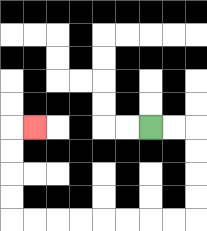{'start': '[6, 5]', 'end': '[1, 5]', 'path_directions': 'R,R,D,D,D,D,L,L,L,L,L,L,L,L,U,U,U,U,R', 'path_coordinates': '[[6, 5], [7, 5], [8, 5], [8, 6], [8, 7], [8, 8], [8, 9], [7, 9], [6, 9], [5, 9], [4, 9], [3, 9], [2, 9], [1, 9], [0, 9], [0, 8], [0, 7], [0, 6], [0, 5], [1, 5]]'}